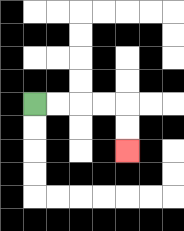{'start': '[1, 4]', 'end': '[5, 6]', 'path_directions': 'R,R,R,R,D,D', 'path_coordinates': '[[1, 4], [2, 4], [3, 4], [4, 4], [5, 4], [5, 5], [5, 6]]'}